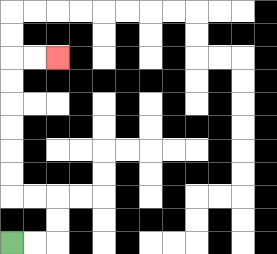{'start': '[0, 10]', 'end': '[2, 2]', 'path_directions': 'R,R,U,U,L,L,U,U,U,U,U,U,R,R', 'path_coordinates': '[[0, 10], [1, 10], [2, 10], [2, 9], [2, 8], [1, 8], [0, 8], [0, 7], [0, 6], [0, 5], [0, 4], [0, 3], [0, 2], [1, 2], [2, 2]]'}